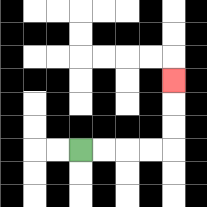{'start': '[3, 6]', 'end': '[7, 3]', 'path_directions': 'R,R,R,R,U,U,U', 'path_coordinates': '[[3, 6], [4, 6], [5, 6], [6, 6], [7, 6], [7, 5], [7, 4], [7, 3]]'}